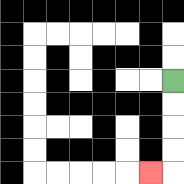{'start': '[7, 3]', 'end': '[6, 7]', 'path_directions': 'D,D,D,D,L', 'path_coordinates': '[[7, 3], [7, 4], [7, 5], [7, 6], [7, 7], [6, 7]]'}